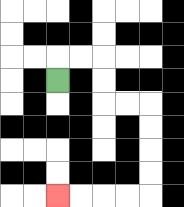{'start': '[2, 3]', 'end': '[2, 8]', 'path_directions': 'U,R,R,D,D,R,R,D,D,D,D,L,L,L,L', 'path_coordinates': '[[2, 3], [2, 2], [3, 2], [4, 2], [4, 3], [4, 4], [5, 4], [6, 4], [6, 5], [6, 6], [6, 7], [6, 8], [5, 8], [4, 8], [3, 8], [2, 8]]'}